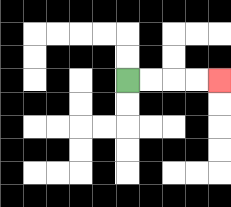{'start': '[5, 3]', 'end': '[9, 3]', 'path_directions': 'R,R,R,R', 'path_coordinates': '[[5, 3], [6, 3], [7, 3], [8, 3], [9, 3]]'}